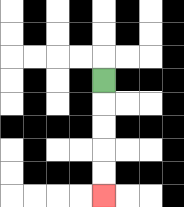{'start': '[4, 3]', 'end': '[4, 8]', 'path_directions': 'D,D,D,D,D', 'path_coordinates': '[[4, 3], [4, 4], [4, 5], [4, 6], [4, 7], [4, 8]]'}